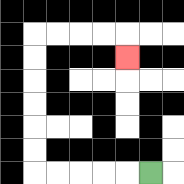{'start': '[6, 7]', 'end': '[5, 2]', 'path_directions': 'L,L,L,L,L,U,U,U,U,U,U,R,R,R,R,D', 'path_coordinates': '[[6, 7], [5, 7], [4, 7], [3, 7], [2, 7], [1, 7], [1, 6], [1, 5], [1, 4], [1, 3], [1, 2], [1, 1], [2, 1], [3, 1], [4, 1], [5, 1], [5, 2]]'}